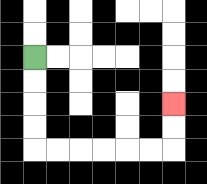{'start': '[1, 2]', 'end': '[7, 4]', 'path_directions': 'D,D,D,D,R,R,R,R,R,R,U,U', 'path_coordinates': '[[1, 2], [1, 3], [1, 4], [1, 5], [1, 6], [2, 6], [3, 6], [4, 6], [5, 6], [6, 6], [7, 6], [7, 5], [7, 4]]'}